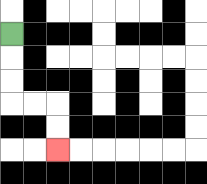{'start': '[0, 1]', 'end': '[2, 6]', 'path_directions': 'D,D,D,R,R,D,D', 'path_coordinates': '[[0, 1], [0, 2], [0, 3], [0, 4], [1, 4], [2, 4], [2, 5], [2, 6]]'}